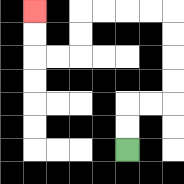{'start': '[5, 6]', 'end': '[1, 0]', 'path_directions': 'U,U,R,R,U,U,U,U,L,L,L,L,D,D,L,L,U,U', 'path_coordinates': '[[5, 6], [5, 5], [5, 4], [6, 4], [7, 4], [7, 3], [7, 2], [7, 1], [7, 0], [6, 0], [5, 0], [4, 0], [3, 0], [3, 1], [3, 2], [2, 2], [1, 2], [1, 1], [1, 0]]'}